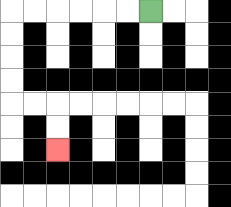{'start': '[6, 0]', 'end': '[2, 6]', 'path_directions': 'L,L,L,L,L,L,D,D,D,D,R,R,D,D', 'path_coordinates': '[[6, 0], [5, 0], [4, 0], [3, 0], [2, 0], [1, 0], [0, 0], [0, 1], [0, 2], [0, 3], [0, 4], [1, 4], [2, 4], [2, 5], [2, 6]]'}